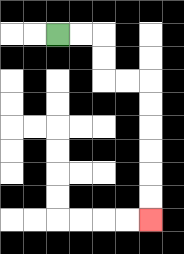{'start': '[2, 1]', 'end': '[6, 9]', 'path_directions': 'R,R,D,D,R,R,D,D,D,D,D,D', 'path_coordinates': '[[2, 1], [3, 1], [4, 1], [4, 2], [4, 3], [5, 3], [6, 3], [6, 4], [6, 5], [6, 6], [6, 7], [6, 8], [6, 9]]'}